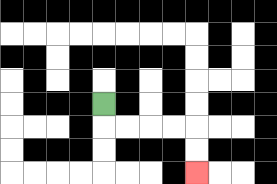{'start': '[4, 4]', 'end': '[8, 7]', 'path_directions': 'D,R,R,R,R,D,D', 'path_coordinates': '[[4, 4], [4, 5], [5, 5], [6, 5], [7, 5], [8, 5], [8, 6], [8, 7]]'}